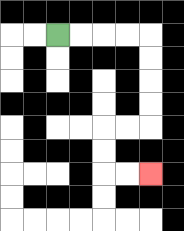{'start': '[2, 1]', 'end': '[6, 7]', 'path_directions': 'R,R,R,R,D,D,D,D,L,L,D,D,R,R', 'path_coordinates': '[[2, 1], [3, 1], [4, 1], [5, 1], [6, 1], [6, 2], [6, 3], [6, 4], [6, 5], [5, 5], [4, 5], [4, 6], [4, 7], [5, 7], [6, 7]]'}